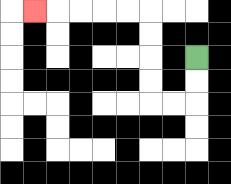{'start': '[8, 2]', 'end': '[1, 0]', 'path_directions': 'D,D,L,L,U,U,U,U,L,L,L,L,L', 'path_coordinates': '[[8, 2], [8, 3], [8, 4], [7, 4], [6, 4], [6, 3], [6, 2], [6, 1], [6, 0], [5, 0], [4, 0], [3, 0], [2, 0], [1, 0]]'}